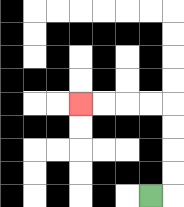{'start': '[6, 8]', 'end': '[3, 4]', 'path_directions': 'R,U,U,U,U,L,L,L,L', 'path_coordinates': '[[6, 8], [7, 8], [7, 7], [7, 6], [7, 5], [7, 4], [6, 4], [5, 4], [4, 4], [3, 4]]'}